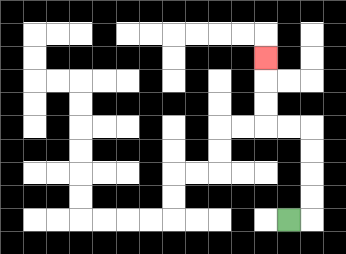{'start': '[12, 9]', 'end': '[11, 2]', 'path_directions': 'R,U,U,U,U,L,L,U,U,U', 'path_coordinates': '[[12, 9], [13, 9], [13, 8], [13, 7], [13, 6], [13, 5], [12, 5], [11, 5], [11, 4], [11, 3], [11, 2]]'}